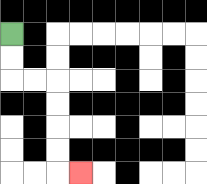{'start': '[0, 1]', 'end': '[3, 7]', 'path_directions': 'D,D,R,R,D,D,D,D,R', 'path_coordinates': '[[0, 1], [0, 2], [0, 3], [1, 3], [2, 3], [2, 4], [2, 5], [2, 6], [2, 7], [3, 7]]'}